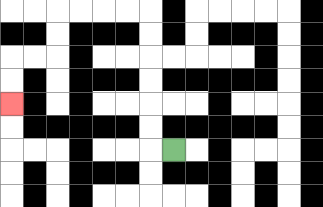{'start': '[7, 6]', 'end': '[0, 4]', 'path_directions': 'L,U,U,U,U,U,U,L,L,L,L,D,D,L,L,D,D', 'path_coordinates': '[[7, 6], [6, 6], [6, 5], [6, 4], [6, 3], [6, 2], [6, 1], [6, 0], [5, 0], [4, 0], [3, 0], [2, 0], [2, 1], [2, 2], [1, 2], [0, 2], [0, 3], [0, 4]]'}